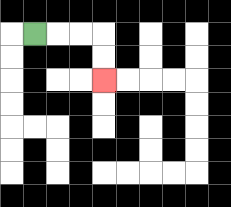{'start': '[1, 1]', 'end': '[4, 3]', 'path_directions': 'R,R,R,D,D', 'path_coordinates': '[[1, 1], [2, 1], [3, 1], [4, 1], [4, 2], [4, 3]]'}